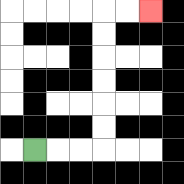{'start': '[1, 6]', 'end': '[6, 0]', 'path_directions': 'R,R,R,U,U,U,U,U,U,R,R', 'path_coordinates': '[[1, 6], [2, 6], [3, 6], [4, 6], [4, 5], [4, 4], [4, 3], [4, 2], [4, 1], [4, 0], [5, 0], [6, 0]]'}